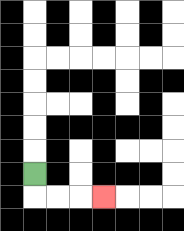{'start': '[1, 7]', 'end': '[4, 8]', 'path_directions': 'D,R,R,R', 'path_coordinates': '[[1, 7], [1, 8], [2, 8], [3, 8], [4, 8]]'}